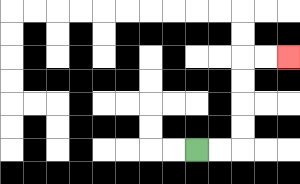{'start': '[8, 6]', 'end': '[12, 2]', 'path_directions': 'R,R,U,U,U,U,R,R', 'path_coordinates': '[[8, 6], [9, 6], [10, 6], [10, 5], [10, 4], [10, 3], [10, 2], [11, 2], [12, 2]]'}